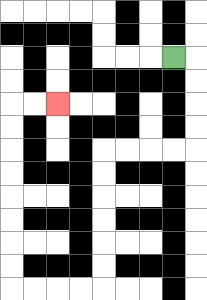{'start': '[7, 2]', 'end': '[2, 4]', 'path_directions': 'R,D,D,D,D,L,L,L,L,D,D,D,D,D,D,L,L,L,L,U,U,U,U,U,U,U,U,R,R', 'path_coordinates': '[[7, 2], [8, 2], [8, 3], [8, 4], [8, 5], [8, 6], [7, 6], [6, 6], [5, 6], [4, 6], [4, 7], [4, 8], [4, 9], [4, 10], [4, 11], [4, 12], [3, 12], [2, 12], [1, 12], [0, 12], [0, 11], [0, 10], [0, 9], [0, 8], [0, 7], [0, 6], [0, 5], [0, 4], [1, 4], [2, 4]]'}